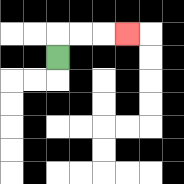{'start': '[2, 2]', 'end': '[5, 1]', 'path_directions': 'U,R,R,R', 'path_coordinates': '[[2, 2], [2, 1], [3, 1], [4, 1], [5, 1]]'}